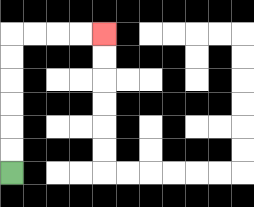{'start': '[0, 7]', 'end': '[4, 1]', 'path_directions': 'U,U,U,U,U,U,R,R,R,R', 'path_coordinates': '[[0, 7], [0, 6], [0, 5], [0, 4], [0, 3], [0, 2], [0, 1], [1, 1], [2, 1], [3, 1], [4, 1]]'}